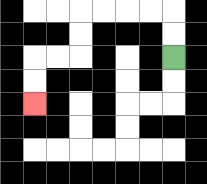{'start': '[7, 2]', 'end': '[1, 4]', 'path_directions': 'U,U,L,L,L,L,D,D,L,L,D,D', 'path_coordinates': '[[7, 2], [7, 1], [7, 0], [6, 0], [5, 0], [4, 0], [3, 0], [3, 1], [3, 2], [2, 2], [1, 2], [1, 3], [1, 4]]'}